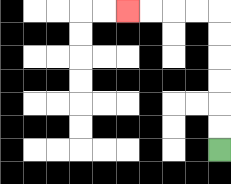{'start': '[9, 6]', 'end': '[5, 0]', 'path_directions': 'U,U,U,U,U,U,L,L,L,L', 'path_coordinates': '[[9, 6], [9, 5], [9, 4], [9, 3], [9, 2], [9, 1], [9, 0], [8, 0], [7, 0], [6, 0], [5, 0]]'}